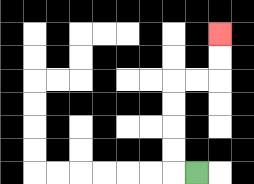{'start': '[8, 7]', 'end': '[9, 1]', 'path_directions': 'L,U,U,U,U,R,R,U,U', 'path_coordinates': '[[8, 7], [7, 7], [7, 6], [7, 5], [7, 4], [7, 3], [8, 3], [9, 3], [9, 2], [9, 1]]'}